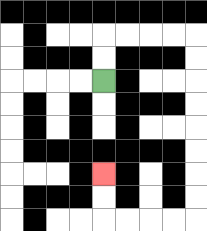{'start': '[4, 3]', 'end': '[4, 7]', 'path_directions': 'U,U,R,R,R,R,D,D,D,D,D,D,D,D,L,L,L,L,U,U', 'path_coordinates': '[[4, 3], [4, 2], [4, 1], [5, 1], [6, 1], [7, 1], [8, 1], [8, 2], [8, 3], [8, 4], [8, 5], [8, 6], [8, 7], [8, 8], [8, 9], [7, 9], [6, 9], [5, 9], [4, 9], [4, 8], [4, 7]]'}